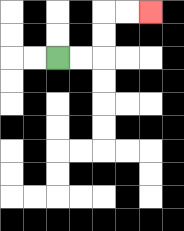{'start': '[2, 2]', 'end': '[6, 0]', 'path_directions': 'R,R,U,U,R,R', 'path_coordinates': '[[2, 2], [3, 2], [4, 2], [4, 1], [4, 0], [5, 0], [6, 0]]'}